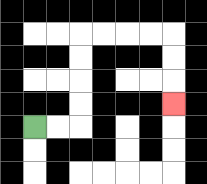{'start': '[1, 5]', 'end': '[7, 4]', 'path_directions': 'R,R,U,U,U,U,R,R,R,R,D,D,D', 'path_coordinates': '[[1, 5], [2, 5], [3, 5], [3, 4], [3, 3], [3, 2], [3, 1], [4, 1], [5, 1], [6, 1], [7, 1], [7, 2], [7, 3], [7, 4]]'}